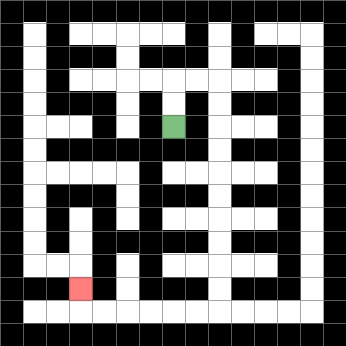{'start': '[7, 5]', 'end': '[3, 12]', 'path_directions': 'U,U,R,R,D,D,D,D,D,D,D,D,D,D,L,L,L,L,L,L,U', 'path_coordinates': '[[7, 5], [7, 4], [7, 3], [8, 3], [9, 3], [9, 4], [9, 5], [9, 6], [9, 7], [9, 8], [9, 9], [9, 10], [9, 11], [9, 12], [9, 13], [8, 13], [7, 13], [6, 13], [5, 13], [4, 13], [3, 13], [3, 12]]'}